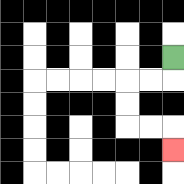{'start': '[7, 2]', 'end': '[7, 6]', 'path_directions': 'D,L,L,D,D,R,R,D', 'path_coordinates': '[[7, 2], [7, 3], [6, 3], [5, 3], [5, 4], [5, 5], [6, 5], [7, 5], [7, 6]]'}